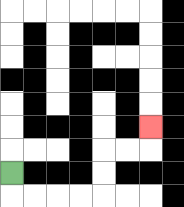{'start': '[0, 7]', 'end': '[6, 5]', 'path_directions': 'D,R,R,R,R,U,U,R,R,U', 'path_coordinates': '[[0, 7], [0, 8], [1, 8], [2, 8], [3, 8], [4, 8], [4, 7], [4, 6], [5, 6], [6, 6], [6, 5]]'}